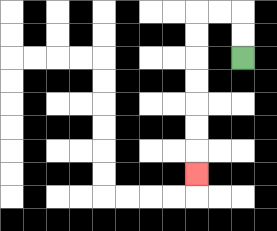{'start': '[10, 2]', 'end': '[8, 7]', 'path_directions': 'U,U,L,L,D,D,D,D,D,D,D', 'path_coordinates': '[[10, 2], [10, 1], [10, 0], [9, 0], [8, 0], [8, 1], [8, 2], [8, 3], [8, 4], [8, 5], [8, 6], [8, 7]]'}